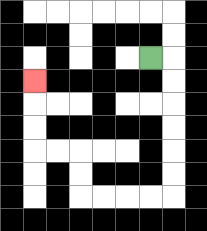{'start': '[6, 2]', 'end': '[1, 3]', 'path_directions': 'R,D,D,D,D,D,D,L,L,L,L,U,U,L,L,U,U,U', 'path_coordinates': '[[6, 2], [7, 2], [7, 3], [7, 4], [7, 5], [7, 6], [7, 7], [7, 8], [6, 8], [5, 8], [4, 8], [3, 8], [3, 7], [3, 6], [2, 6], [1, 6], [1, 5], [1, 4], [1, 3]]'}